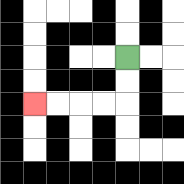{'start': '[5, 2]', 'end': '[1, 4]', 'path_directions': 'D,D,L,L,L,L', 'path_coordinates': '[[5, 2], [5, 3], [5, 4], [4, 4], [3, 4], [2, 4], [1, 4]]'}